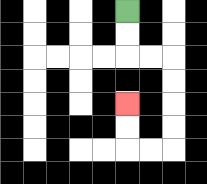{'start': '[5, 0]', 'end': '[5, 4]', 'path_directions': 'D,D,R,R,D,D,D,D,L,L,U,U', 'path_coordinates': '[[5, 0], [5, 1], [5, 2], [6, 2], [7, 2], [7, 3], [7, 4], [7, 5], [7, 6], [6, 6], [5, 6], [5, 5], [5, 4]]'}